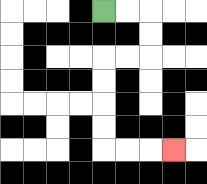{'start': '[4, 0]', 'end': '[7, 6]', 'path_directions': 'R,R,D,D,L,L,D,D,D,D,R,R,R', 'path_coordinates': '[[4, 0], [5, 0], [6, 0], [6, 1], [6, 2], [5, 2], [4, 2], [4, 3], [4, 4], [4, 5], [4, 6], [5, 6], [6, 6], [7, 6]]'}